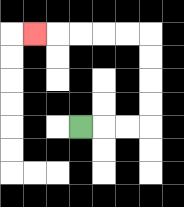{'start': '[3, 5]', 'end': '[1, 1]', 'path_directions': 'R,R,R,U,U,U,U,L,L,L,L,L', 'path_coordinates': '[[3, 5], [4, 5], [5, 5], [6, 5], [6, 4], [6, 3], [6, 2], [6, 1], [5, 1], [4, 1], [3, 1], [2, 1], [1, 1]]'}